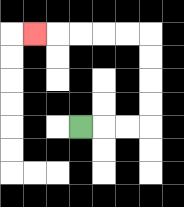{'start': '[3, 5]', 'end': '[1, 1]', 'path_directions': 'R,R,R,U,U,U,U,L,L,L,L,L', 'path_coordinates': '[[3, 5], [4, 5], [5, 5], [6, 5], [6, 4], [6, 3], [6, 2], [6, 1], [5, 1], [4, 1], [3, 1], [2, 1], [1, 1]]'}